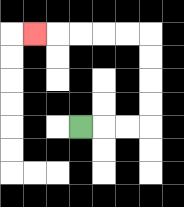{'start': '[3, 5]', 'end': '[1, 1]', 'path_directions': 'R,R,R,U,U,U,U,L,L,L,L,L', 'path_coordinates': '[[3, 5], [4, 5], [5, 5], [6, 5], [6, 4], [6, 3], [6, 2], [6, 1], [5, 1], [4, 1], [3, 1], [2, 1], [1, 1]]'}